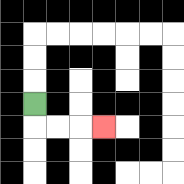{'start': '[1, 4]', 'end': '[4, 5]', 'path_directions': 'D,R,R,R', 'path_coordinates': '[[1, 4], [1, 5], [2, 5], [3, 5], [4, 5]]'}